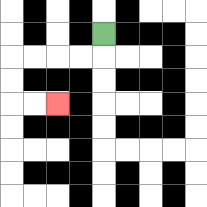{'start': '[4, 1]', 'end': '[2, 4]', 'path_directions': 'D,L,L,L,L,D,D,R,R', 'path_coordinates': '[[4, 1], [4, 2], [3, 2], [2, 2], [1, 2], [0, 2], [0, 3], [0, 4], [1, 4], [2, 4]]'}